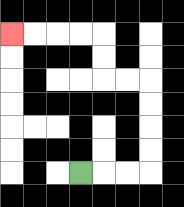{'start': '[3, 7]', 'end': '[0, 1]', 'path_directions': 'R,R,R,U,U,U,U,L,L,U,U,L,L,L,L', 'path_coordinates': '[[3, 7], [4, 7], [5, 7], [6, 7], [6, 6], [6, 5], [6, 4], [6, 3], [5, 3], [4, 3], [4, 2], [4, 1], [3, 1], [2, 1], [1, 1], [0, 1]]'}